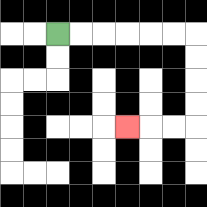{'start': '[2, 1]', 'end': '[5, 5]', 'path_directions': 'R,R,R,R,R,R,D,D,D,D,L,L,L', 'path_coordinates': '[[2, 1], [3, 1], [4, 1], [5, 1], [6, 1], [7, 1], [8, 1], [8, 2], [8, 3], [8, 4], [8, 5], [7, 5], [6, 5], [5, 5]]'}